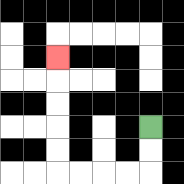{'start': '[6, 5]', 'end': '[2, 2]', 'path_directions': 'D,D,L,L,L,L,U,U,U,U,U', 'path_coordinates': '[[6, 5], [6, 6], [6, 7], [5, 7], [4, 7], [3, 7], [2, 7], [2, 6], [2, 5], [2, 4], [2, 3], [2, 2]]'}